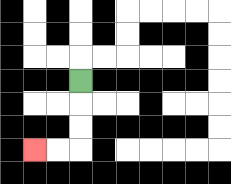{'start': '[3, 3]', 'end': '[1, 6]', 'path_directions': 'D,D,D,L,L', 'path_coordinates': '[[3, 3], [3, 4], [3, 5], [3, 6], [2, 6], [1, 6]]'}